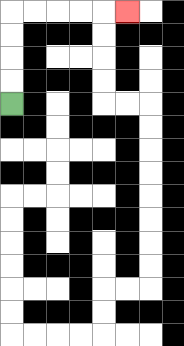{'start': '[0, 4]', 'end': '[5, 0]', 'path_directions': 'U,U,U,U,R,R,R,R,R', 'path_coordinates': '[[0, 4], [0, 3], [0, 2], [0, 1], [0, 0], [1, 0], [2, 0], [3, 0], [4, 0], [5, 0]]'}